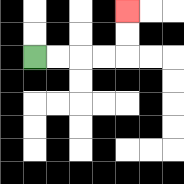{'start': '[1, 2]', 'end': '[5, 0]', 'path_directions': 'R,R,R,R,U,U', 'path_coordinates': '[[1, 2], [2, 2], [3, 2], [4, 2], [5, 2], [5, 1], [5, 0]]'}